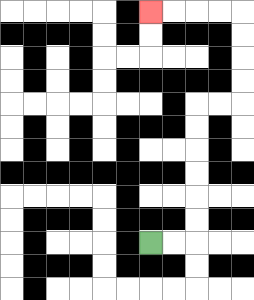{'start': '[6, 10]', 'end': '[6, 0]', 'path_directions': 'R,R,U,U,U,U,U,U,R,R,U,U,U,U,L,L,L,L', 'path_coordinates': '[[6, 10], [7, 10], [8, 10], [8, 9], [8, 8], [8, 7], [8, 6], [8, 5], [8, 4], [9, 4], [10, 4], [10, 3], [10, 2], [10, 1], [10, 0], [9, 0], [8, 0], [7, 0], [6, 0]]'}